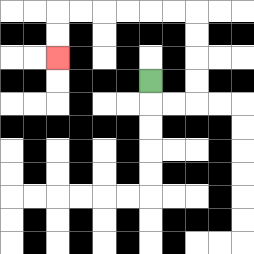{'start': '[6, 3]', 'end': '[2, 2]', 'path_directions': 'D,R,R,U,U,U,U,L,L,L,L,L,L,D,D', 'path_coordinates': '[[6, 3], [6, 4], [7, 4], [8, 4], [8, 3], [8, 2], [8, 1], [8, 0], [7, 0], [6, 0], [5, 0], [4, 0], [3, 0], [2, 0], [2, 1], [2, 2]]'}